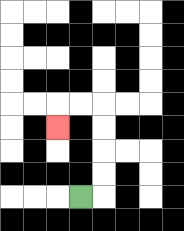{'start': '[3, 8]', 'end': '[2, 5]', 'path_directions': 'R,U,U,U,U,L,L,D', 'path_coordinates': '[[3, 8], [4, 8], [4, 7], [4, 6], [4, 5], [4, 4], [3, 4], [2, 4], [2, 5]]'}